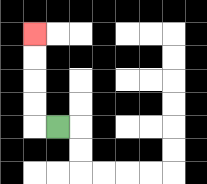{'start': '[2, 5]', 'end': '[1, 1]', 'path_directions': 'L,U,U,U,U', 'path_coordinates': '[[2, 5], [1, 5], [1, 4], [1, 3], [1, 2], [1, 1]]'}